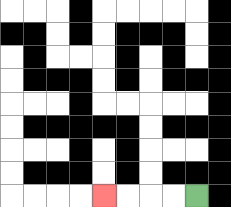{'start': '[8, 8]', 'end': '[4, 8]', 'path_directions': 'L,L,L,L', 'path_coordinates': '[[8, 8], [7, 8], [6, 8], [5, 8], [4, 8]]'}